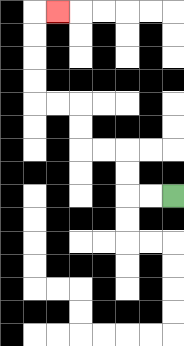{'start': '[7, 8]', 'end': '[2, 0]', 'path_directions': 'L,L,U,U,L,L,U,U,L,L,U,U,U,U,R', 'path_coordinates': '[[7, 8], [6, 8], [5, 8], [5, 7], [5, 6], [4, 6], [3, 6], [3, 5], [3, 4], [2, 4], [1, 4], [1, 3], [1, 2], [1, 1], [1, 0], [2, 0]]'}